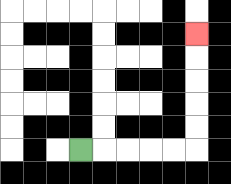{'start': '[3, 6]', 'end': '[8, 1]', 'path_directions': 'R,R,R,R,R,U,U,U,U,U', 'path_coordinates': '[[3, 6], [4, 6], [5, 6], [6, 6], [7, 6], [8, 6], [8, 5], [8, 4], [8, 3], [8, 2], [8, 1]]'}